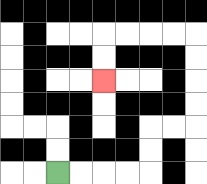{'start': '[2, 7]', 'end': '[4, 3]', 'path_directions': 'R,R,R,R,U,U,R,R,U,U,U,U,L,L,L,L,D,D', 'path_coordinates': '[[2, 7], [3, 7], [4, 7], [5, 7], [6, 7], [6, 6], [6, 5], [7, 5], [8, 5], [8, 4], [8, 3], [8, 2], [8, 1], [7, 1], [6, 1], [5, 1], [4, 1], [4, 2], [4, 3]]'}